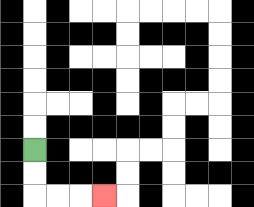{'start': '[1, 6]', 'end': '[4, 8]', 'path_directions': 'D,D,R,R,R', 'path_coordinates': '[[1, 6], [1, 7], [1, 8], [2, 8], [3, 8], [4, 8]]'}